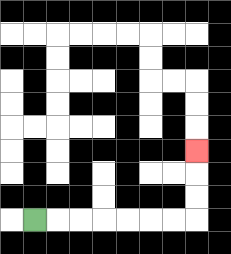{'start': '[1, 9]', 'end': '[8, 6]', 'path_directions': 'R,R,R,R,R,R,R,U,U,U', 'path_coordinates': '[[1, 9], [2, 9], [3, 9], [4, 9], [5, 9], [6, 9], [7, 9], [8, 9], [8, 8], [8, 7], [8, 6]]'}